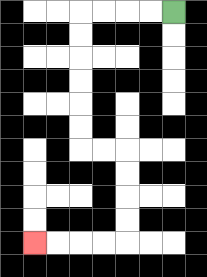{'start': '[7, 0]', 'end': '[1, 10]', 'path_directions': 'L,L,L,L,D,D,D,D,D,D,R,R,D,D,D,D,L,L,L,L', 'path_coordinates': '[[7, 0], [6, 0], [5, 0], [4, 0], [3, 0], [3, 1], [3, 2], [3, 3], [3, 4], [3, 5], [3, 6], [4, 6], [5, 6], [5, 7], [5, 8], [5, 9], [5, 10], [4, 10], [3, 10], [2, 10], [1, 10]]'}